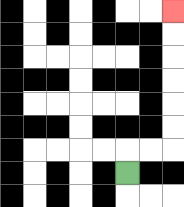{'start': '[5, 7]', 'end': '[7, 0]', 'path_directions': 'U,R,R,U,U,U,U,U,U', 'path_coordinates': '[[5, 7], [5, 6], [6, 6], [7, 6], [7, 5], [7, 4], [7, 3], [7, 2], [7, 1], [7, 0]]'}